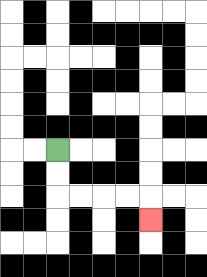{'start': '[2, 6]', 'end': '[6, 9]', 'path_directions': 'D,D,R,R,R,R,D', 'path_coordinates': '[[2, 6], [2, 7], [2, 8], [3, 8], [4, 8], [5, 8], [6, 8], [6, 9]]'}